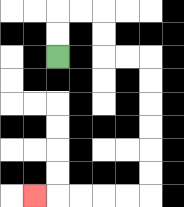{'start': '[2, 2]', 'end': '[1, 8]', 'path_directions': 'U,U,R,R,D,D,R,R,D,D,D,D,D,D,L,L,L,L,L', 'path_coordinates': '[[2, 2], [2, 1], [2, 0], [3, 0], [4, 0], [4, 1], [4, 2], [5, 2], [6, 2], [6, 3], [6, 4], [6, 5], [6, 6], [6, 7], [6, 8], [5, 8], [4, 8], [3, 8], [2, 8], [1, 8]]'}